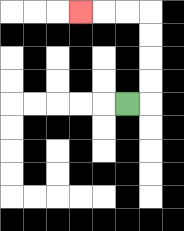{'start': '[5, 4]', 'end': '[3, 0]', 'path_directions': 'R,U,U,U,U,L,L,L', 'path_coordinates': '[[5, 4], [6, 4], [6, 3], [6, 2], [6, 1], [6, 0], [5, 0], [4, 0], [3, 0]]'}